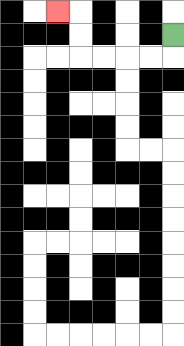{'start': '[7, 1]', 'end': '[2, 0]', 'path_directions': 'D,L,L,L,L,U,U,L', 'path_coordinates': '[[7, 1], [7, 2], [6, 2], [5, 2], [4, 2], [3, 2], [3, 1], [3, 0], [2, 0]]'}